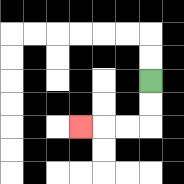{'start': '[6, 3]', 'end': '[3, 5]', 'path_directions': 'D,D,L,L,L', 'path_coordinates': '[[6, 3], [6, 4], [6, 5], [5, 5], [4, 5], [3, 5]]'}